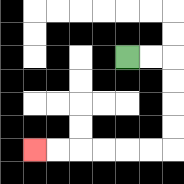{'start': '[5, 2]', 'end': '[1, 6]', 'path_directions': 'R,R,D,D,D,D,L,L,L,L,L,L', 'path_coordinates': '[[5, 2], [6, 2], [7, 2], [7, 3], [7, 4], [7, 5], [7, 6], [6, 6], [5, 6], [4, 6], [3, 6], [2, 6], [1, 6]]'}